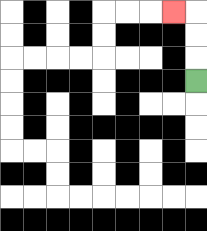{'start': '[8, 3]', 'end': '[7, 0]', 'path_directions': 'U,U,U,L', 'path_coordinates': '[[8, 3], [8, 2], [8, 1], [8, 0], [7, 0]]'}